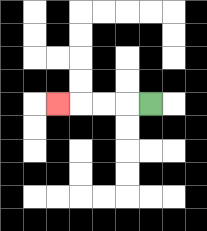{'start': '[6, 4]', 'end': '[2, 4]', 'path_directions': 'L,L,L,L', 'path_coordinates': '[[6, 4], [5, 4], [4, 4], [3, 4], [2, 4]]'}